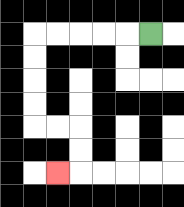{'start': '[6, 1]', 'end': '[2, 7]', 'path_directions': 'L,L,L,L,L,D,D,D,D,R,R,D,D,L', 'path_coordinates': '[[6, 1], [5, 1], [4, 1], [3, 1], [2, 1], [1, 1], [1, 2], [1, 3], [1, 4], [1, 5], [2, 5], [3, 5], [3, 6], [3, 7], [2, 7]]'}